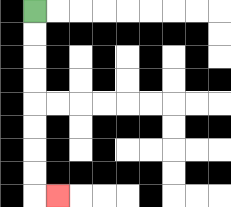{'start': '[1, 0]', 'end': '[2, 8]', 'path_directions': 'D,D,D,D,D,D,D,D,R', 'path_coordinates': '[[1, 0], [1, 1], [1, 2], [1, 3], [1, 4], [1, 5], [1, 6], [1, 7], [1, 8], [2, 8]]'}